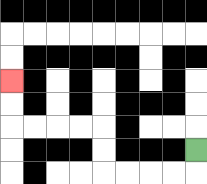{'start': '[8, 6]', 'end': '[0, 3]', 'path_directions': 'D,L,L,L,L,U,U,L,L,L,L,U,U', 'path_coordinates': '[[8, 6], [8, 7], [7, 7], [6, 7], [5, 7], [4, 7], [4, 6], [4, 5], [3, 5], [2, 5], [1, 5], [0, 5], [0, 4], [0, 3]]'}